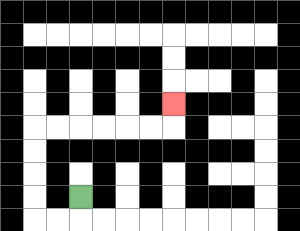{'start': '[3, 8]', 'end': '[7, 4]', 'path_directions': 'D,L,L,U,U,U,U,R,R,R,R,R,R,U', 'path_coordinates': '[[3, 8], [3, 9], [2, 9], [1, 9], [1, 8], [1, 7], [1, 6], [1, 5], [2, 5], [3, 5], [4, 5], [5, 5], [6, 5], [7, 5], [7, 4]]'}